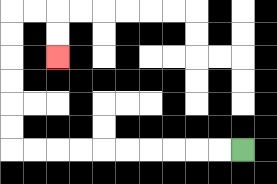{'start': '[10, 6]', 'end': '[2, 2]', 'path_directions': 'L,L,L,L,L,L,L,L,L,L,U,U,U,U,U,U,R,R,D,D', 'path_coordinates': '[[10, 6], [9, 6], [8, 6], [7, 6], [6, 6], [5, 6], [4, 6], [3, 6], [2, 6], [1, 6], [0, 6], [0, 5], [0, 4], [0, 3], [0, 2], [0, 1], [0, 0], [1, 0], [2, 0], [2, 1], [2, 2]]'}